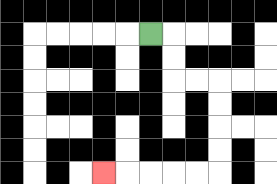{'start': '[6, 1]', 'end': '[4, 7]', 'path_directions': 'R,D,D,R,R,D,D,D,D,L,L,L,L,L', 'path_coordinates': '[[6, 1], [7, 1], [7, 2], [7, 3], [8, 3], [9, 3], [9, 4], [9, 5], [9, 6], [9, 7], [8, 7], [7, 7], [6, 7], [5, 7], [4, 7]]'}